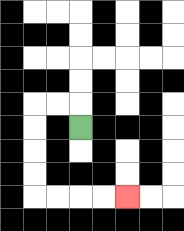{'start': '[3, 5]', 'end': '[5, 8]', 'path_directions': 'U,L,L,D,D,D,D,R,R,R,R', 'path_coordinates': '[[3, 5], [3, 4], [2, 4], [1, 4], [1, 5], [1, 6], [1, 7], [1, 8], [2, 8], [3, 8], [4, 8], [5, 8]]'}